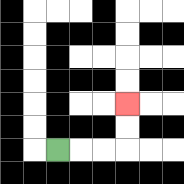{'start': '[2, 6]', 'end': '[5, 4]', 'path_directions': 'R,R,R,U,U', 'path_coordinates': '[[2, 6], [3, 6], [4, 6], [5, 6], [5, 5], [5, 4]]'}